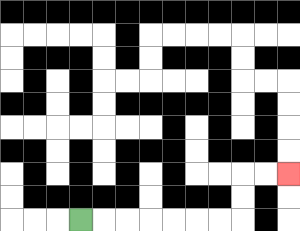{'start': '[3, 9]', 'end': '[12, 7]', 'path_directions': 'R,R,R,R,R,R,R,U,U,R,R', 'path_coordinates': '[[3, 9], [4, 9], [5, 9], [6, 9], [7, 9], [8, 9], [9, 9], [10, 9], [10, 8], [10, 7], [11, 7], [12, 7]]'}